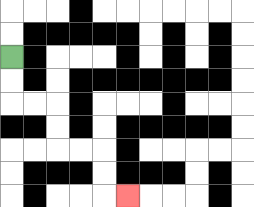{'start': '[0, 2]', 'end': '[5, 8]', 'path_directions': 'D,D,R,R,D,D,R,R,D,D,R', 'path_coordinates': '[[0, 2], [0, 3], [0, 4], [1, 4], [2, 4], [2, 5], [2, 6], [3, 6], [4, 6], [4, 7], [4, 8], [5, 8]]'}